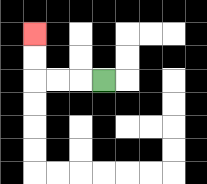{'start': '[4, 3]', 'end': '[1, 1]', 'path_directions': 'L,L,L,U,U', 'path_coordinates': '[[4, 3], [3, 3], [2, 3], [1, 3], [1, 2], [1, 1]]'}